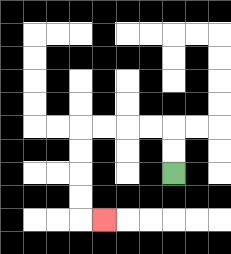{'start': '[7, 7]', 'end': '[4, 9]', 'path_directions': 'U,U,L,L,L,L,D,D,D,D,R', 'path_coordinates': '[[7, 7], [7, 6], [7, 5], [6, 5], [5, 5], [4, 5], [3, 5], [3, 6], [3, 7], [3, 8], [3, 9], [4, 9]]'}